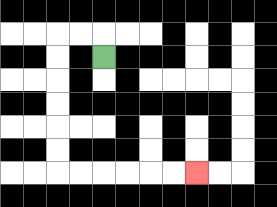{'start': '[4, 2]', 'end': '[8, 7]', 'path_directions': 'U,L,L,D,D,D,D,D,D,R,R,R,R,R,R', 'path_coordinates': '[[4, 2], [4, 1], [3, 1], [2, 1], [2, 2], [2, 3], [2, 4], [2, 5], [2, 6], [2, 7], [3, 7], [4, 7], [5, 7], [6, 7], [7, 7], [8, 7]]'}